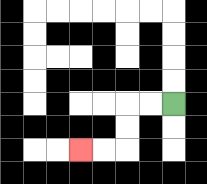{'start': '[7, 4]', 'end': '[3, 6]', 'path_directions': 'L,L,D,D,L,L', 'path_coordinates': '[[7, 4], [6, 4], [5, 4], [5, 5], [5, 6], [4, 6], [3, 6]]'}